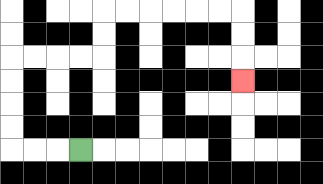{'start': '[3, 6]', 'end': '[10, 3]', 'path_directions': 'L,L,L,U,U,U,U,R,R,R,R,U,U,R,R,R,R,R,R,D,D,D', 'path_coordinates': '[[3, 6], [2, 6], [1, 6], [0, 6], [0, 5], [0, 4], [0, 3], [0, 2], [1, 2], [2, 2], [3, 2], [4, 2], [4, 1], [4, 0], [5, 0], [6, 0], [7, 0], [8, 0], [9, 0], [10, 0], [10, 1], [10, 2], [10, 3]]'}